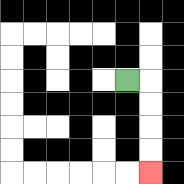{'start': '[5, 3]', 'end': '[6, 7]', 'path_directions': 'R,D,D,D,D', 'path_coordinates': '[[5, 3], [6, 3], [6, 4], [6, 5], [6, 6], [6, 7]]'}